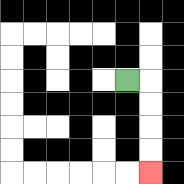{'start': '[5, 3]', 'end': '[6, 7]', 'path_directions': 'R,D,D,D,D', 'path_coordinates': '[[5, 3], [6, 3], [6, 4], [6, 5], [6, 6], [6, 7]]'}